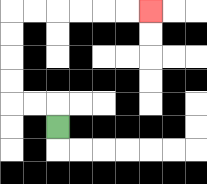{'start': '[2, 5]', 'end': '[6, 0]', 'path_directions': 'U,L,L,U,U,U,U,R,R,R,R,R,R', 'path_coordinates': '[[2, 5], [2, 4], [1, 4], [0, 4], [0, 3], [0, 2], [0, 1], [0, 0], [1, 0], [2, 0], [3, 0], [4, 0], [5, 0], [6, 0]]'}